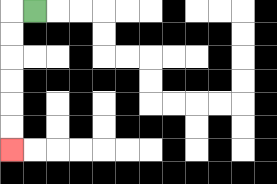{'start': '[1, 0]', 'end': '[0, 6]', 'path_directions': 'L,D,D,D,D,D,D', 'path_coordinates': '[[1, 0], [0, 0], [0, 1], [0, 2], [0, 3], [0, 4], [0, 5], [0, 6]]'}